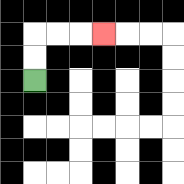{'start': '[1, 3]', 'end': '[4, 1]', 'path_directions': 'U,U,R,R,R', 'path_coordinates': '[[1, 3], [1, 2], [1, 1], [2, 1], [3, 1], [4, 1]]'}